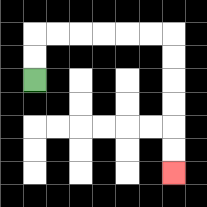{'start': '[1, 3]', 'end': '[7, 7]', 'path_directions': 'U,U,R,R,R,R,R,R,D,D,D,D,D,D', 'path_coordinates': '[[1, 3], [1, 2], [1, 1], [2, 1], [3, 1], [4, 1], [5, 1], [6, 1], [7, 1], [7, 2], [7, 3], [7, 4], [7, 5], [7, 6], [7, 7]]'}